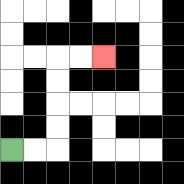{'start': '[0, 6]', 'end': '[4, 2]', 'path_directions': 'R,R,U,U,U,U,R,R', 'path_coordinates': '[[0, 6], [1, 6], [2, 6], [2, 5], [2, 4], [2, 3], [2, 2], [3, 2], [4, 2]]'}